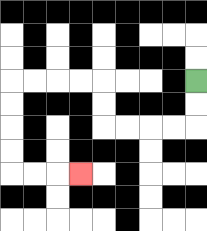{'start': '[8, 3]', 'end': '[3, 7]', 'path_directions': 'D,D,L,L,L,L,U,U,L,L,L,L,D,D,D,D,R,R,R', 'path_coordinates': '[[8, 3], [8, 4], [8, 5], [7, 5], [6, 5], [5, 5], [4, 5], [4, 4], [4, 3], [3, 3], [2, 3], [1, 3], [0, 3], [0, 4], [0, 5], [0, 6], [0, 7], [1, 7], [2, 7], [3, 7]]'}